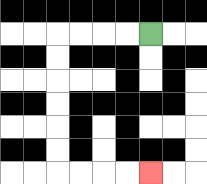{'start': '[6, 1]', 'end': '[6, 7]', 'path_directions': 'L,L,L,L,D,D,D,D,D,D,R,R,R,R', 'path_coordinates': '[[6, 1], [5, 1], [4, 1], [3, 1], [2, 1], [2, 2], [2, 3], [2, 4], [2, 5], [2, 6], [2, 7], [3, 7], [4, 7], [5, 7], [6, 7]]'}